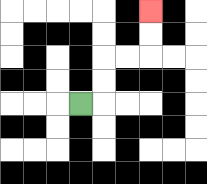{'start': '[3, 4]', 'end': '[6, 0]', 'path_directions': 'R,U,U,R,R,U,U', 'path_coordinates': '[[3, 4], [4, 4], [4, 3], [4, 2], [5, 2], [6, 2], [6, 1], [6, 0]]'}